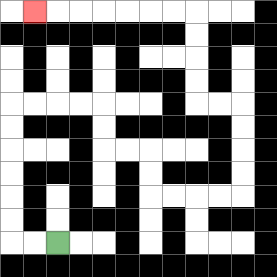{'start': '[2, 10]', 'end': '[1, 0]', 'path_directions': 'L,L,U,U,U,U,U,U,R,R,R,R,D,D,R,R,D,D,R,R,R,R,U,U,U,U,L,L,U,U,U,U,L,L,L,L,L,L,L', 'path_coordinates': '[[2, 10], [1, 10], [0, 10], [0, 9], [0, 8], [0, 7], [0, 6], [0, 5], [0, 4], [1, 4], [2, 4], [3, 4], [4, 4], [4, 5], [4, 6], [5, 6], [6, 6], [6, 7], [6, 8], [7, 8], [8, 8], [9, 8], [10, 8], [10, 7], [10, 6], [10, 5], [10, 4], [9, 4], [8, 4], [8, 3], [8, 2], [8, 1], [8, 0], [7, 0], [6, 0], [5, 0], [4, 0], [3, 0], [2, 0], [1, 0]]'}